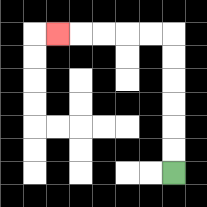{'start': '[7, 7]', 'end': '[2, 1]', 'path_directions': 'U,U,U,U,U,U,L,L,L,L,L', 'path_coordinates': '[[7, 7], [7, 6], [7, 5], [7, 4], [7, 3], [7, 2], [7, 1], [6, 1], [5, 1], [4, 1], [3, 1], [2, 1]]'}